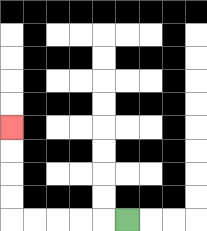{'start': '[5, 9]', 'end': '[0, 5]', 'path_directions': 'L,L,L,L,L,U,U,U,U', 'path_coordinates': '[[5, 9], [4, 9], [3, 9], [2, 9], [1, 9], [0, 9], [0, 8], [0, 7], [0, 6], [0, 5]]'}